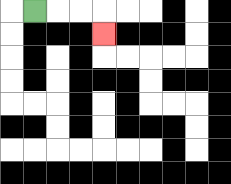{'start': '[1, 0]', 'end': '[4, 1]', 'path_directions': 'R,R,R,D', 'path_coordinates': '[[1, 0], [2, 0], [3, 0], [4, 0], [4, 1]]'}